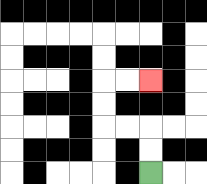{'start': '[6, 7]', 'end': '[6, 3]', 'path_directions': 'U,U,L,L,U,U,R,R', 'path_coordinates': '[[6, 7], [6, 6], [6, 5], [5, 5], [4, 5], [4, 4], [4, 3], [5, 3], [6, 3]]'}